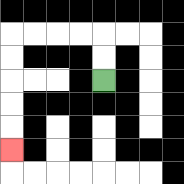{'start': '[4, 3]', 'end': '[0, 6]', 'path_directions': 'U,U,L,L,L,L,D,D,D,D,D', 'path_coordinates': '[[4, 3], [4, 2], [4, 1], [3, 1], [2, 1], [1, 1], [0, 1], [0, 2], [0, 3], [0, 4], [0, 5], [0, 6]]'}